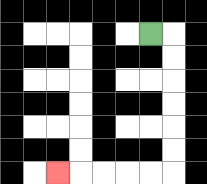{'start': '[6, 1]', 'end': '[2, 7]', 'path_directions': 'R,D,D,D,D,D,D,L,L,L,L,L', 'path_coordinates': '[[6, 1], [7, 1], [7, 2], [7, 3], [7, 4], [7, 5], [7, 6], [7, 7], [6, 7], [5, 7], [4, 7], [3, 7], [2, 7]]'}